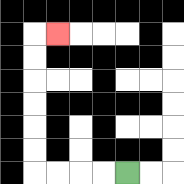{'start': '[5, 7]', 'end': '[2, 1]', 'path_directions': 'L,L,L,L,U,U,U,U,U,U,R', 'path_coordinates': '[[5, 7], [4, 7], [3, 7], [2, 7], [1, 7], [1, 6], [1, 5], [1, 4], [1, 3], [1, 2], [1, 1], [2, 1]]'}